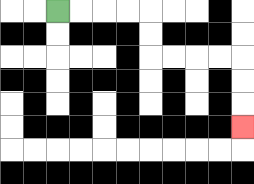{'start': '[2, 0]', 'end': '[10, 5]', 'path_directions': 'R,R,R,R,D,D,R,R,R,R,D,D,D', 'path_coordinates': '[[2, 0], [3, 0], [4, 0], [5, 0], [6, 0], [6, 1], [6, 2], [7, 2], [8, 2], [9, 2], [10, 2], [10, 3], [10, 4], [10, 5]]'}